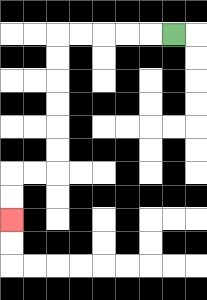{'start': '[7, 1]', 'end': '[0, 9]', 'path_directions': 'L,L,L,L,L,D,D,D,D,D,D,L,L,D,D', 'path_coordinates': '[[7, 1], [6, 1], [5, 1], [4, 1], [3, 1], [2, 1], [2, 2], [2, 3], [2, 4], [2, 5], [2, 6], [2, 7], [1, 7], [0, 7], [0, 8], [0, 9]]'}